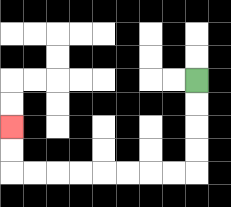{'start': '[8, 3]', 'end': '[0, 5]', 'path_directions': 'D,D,D,D,L,L,L,L,L,L,L,L,U,U', 'path_coordinates': '[[8, 3], [8, 4], [8, 5], [8, 6], [8, 7], [7, 7], [6, 7], [5, 7], [4, 7], [3, 7], [2, 7], [1, 7], [0, 7], [0, 6], [0, 5]]'}